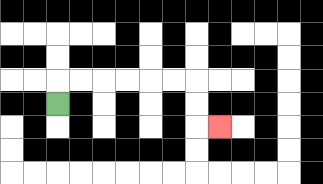{'start': '[2, 4]', 'end': '[9, 5]', 'path_directions': 'U,R,R,R,R,R,R,D,D,R', 'path_coordinates': '[[2, 4], [2, 3], [3, 3], [4, 3], [5, 3], [6, 3], [7, 3], [8, 3], [8, 4], [8, 5], [9, 5]]'}